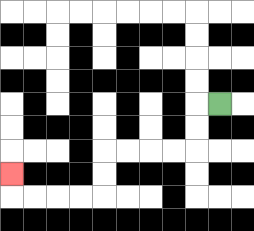{'start': '[9, 4]', 'end': '[0, 7]', 'path_directions': 'L,D,D,L,L,L,L,D,D,L,L,L,L,U', 'path_coordinates': '[[9, 4], [8, 4], [8, 5], [8, 6], [7, 6], [6, 6], [5, 6], [4, 6], [4, 7], [4, 8], [3, 8], [2, 8], [1, 8], [0, 8], [0, 7]]'}